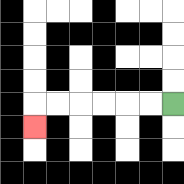{'start': '[7, 4]', 'end': '[1, 5]', 'path_directions': 'L,L,L,L,L,L,D', 'path_coordinates': '[[7, 4], [6, 4], [5, 4], [4, 4], [3, 4], [2, 4], [1, 4], [1, 5]]'}